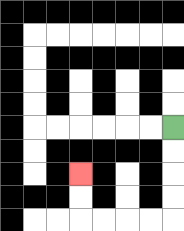{'start': '[7, 5]', 'end': '[3, 7]', 'path_directions': 'D,D,D,D,L,L,L,L,U,U', 'path_coordinates': '[[7, 5], [7, 6], [7, 7], [7, 8], [7, 9], [6, 9], [5, 9], [4, 9], [3, 9], [3, 8], [3, 7]]'}